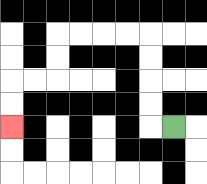{'start': '[7, 5]', 'end': '[0, 5]', 'path_directions': 'L,U,U,U,U,L,L,L,L,D,D,L,L,D,D', 'path_coordinates': '[[7, 5], [6, 5], [6, 4], [6, 3], [6, 2], [6, 1], [5, 1], [4, 1], [3, 1], [2, 1], [2, 2], [2, 3], [1, 3], [0, 3], [0, 4], [0, 5]]'}